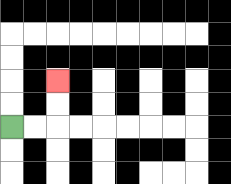{'start': '[0, 5]', 'end': '[2, 3]', 'path_directions': 'R,R,U,U', 'path_coordinates': '[[0, 5], [1, 5], [2, 5], [2, 4], [2, 3]]'}